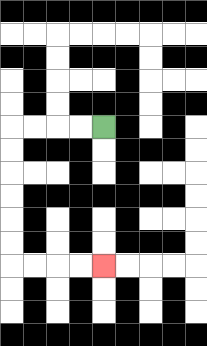{'start': '[4, 5]', 'end': '[4, 11]', 'path_directions': 'L,L,L,L,D,D,D,D,D,D,R,R,R,R', 'path_coordinates': '[[4, 5], [3, 5], [2, 5], [1, 5], [0, 5], [0, 6], [0, 7], [0, 8], [0, 9], [0, 10], [0, 11], [1, 11], [2, 11], [3, 11], [4, 11]]'}